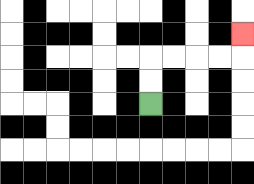{'start': '[6, 4]', 'end': '[10, 1]', 'path_directions': 'U,U,R,R,R,R,U', 'path_coordinates': '[[6, 4], [6, 3], [6, 2], [7, 2], [8, 2], [9, 2], [10, 2], [10, 1]]'}